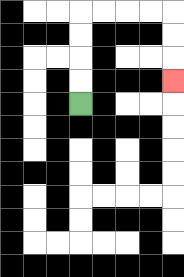{'start': '[3, 4]', 'end': '[7, 3]', 'path_directions': 'U,U,U,U,R,R,R,R,D,D,D', 'path_coordinates': '[[3, 4], [3, 3], [3, 2], [3, 1], [3, 0], [4, 0], [5, 0], [6, 0], [7, 0], [7, 1], [7, 2], [7, 3]]'}